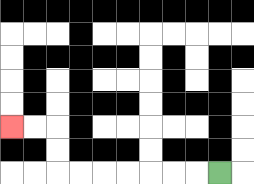{'start': '[9, 7]', 'end': '[0, 5]', 'path_directions': 'L,L,L,L,L,L,L,U,U,L,L', 'path_coordinates': '[[9, 7], [8, 7], [7, 7], [6, 7], [5, 7], [4, 7], [3, 7], [2, 7], [2, 6], [2, 5], [1, 5], [0, 5]]'}